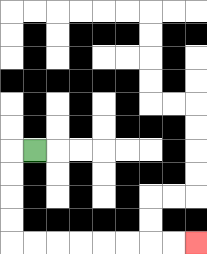{'start': '[1, 6]', 'end': '[8, 10]', 'path_directions': 'L,D,D,D,D,R,R,R,R,R,R,R,R', 'path_coordinates': '[[1, 6], [0, 6], [0, 7], [0, 8], [0, 9], [0, 10], [1, 10], [2, 10], [3, 10], [4, 10], [5, 10], [6, 10], [7, 10], [8, 10]]'}